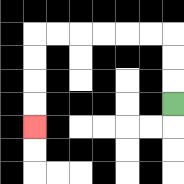{'start': '[7, 4]', 'end': '[1, 5]', 'path_directions': 'U,U,U,L,L,L,L,L,L,D,D,D,D', 'path_coordinates': '[[7, 4], [7, 3], [7, 2], [7, 1], [6, 1], [5, 1], [4, 1], [3, 1], [2, 1], [1, 1], [1, 2], [1, 3], [1, 4], [1, 5]]'}